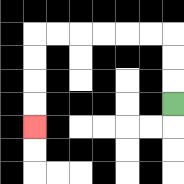{'start': '[7, 4]', 'end': '[1, 5]', 'path_directions': 'U,U,U,L,L,L,L,L,L,D,D,D,D', 'path_coordinates': '[[7, 4], [7, 3], [7, 2], [7, 1], [6, 1], [5, 1], [4, 1], [3, 1], [2, 1], [1, 1], [1, 2], [1, 3], [1, 4], [1, 5]]'}